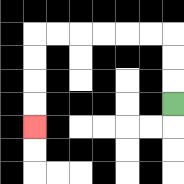{'start': '[7, 4]', 'end': '[1, 5]', 'path_directions': 'U,U,U,L,L,L,L,L,L,D,D,D,D', 'path_coordinates': '[[7, 4], [7, 3], [7, 2], [7, 1], [6, 1], [5, 1], [4, 1], [3, 1], [2, 1], [1, 1], [1, 2], [1, 3], [1, 4], [1, 5]]'}